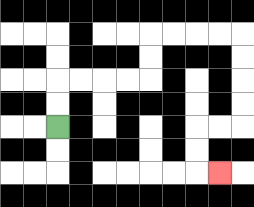{'start': '[2, 5]', 'end': '[9, 7]', 'path_directions': 'U,U,R,R,R,R,U,U,R,R,R,R,D,D,D,D,L,L,D,D,R', 'path_coordinates': '[[2, 5], [2, 4], [2, 3], [3, 3], [4, 3], [5, 3], [6, 3], [6, 2], [6, 1], [7, 1], [8, 1], [9, 1], [10, 1], [10, 2], [10, 3], [10, 4], [10, 5], [9, 5], [8, 5], [8, 6], [8, 7], [9, 7]]'}